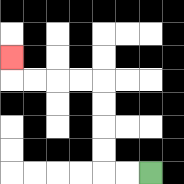{'start': '[6, 7]', 'end': '[0, 2]', 'path_directions': 'L,L,U,U,U,U,L,L,L,L,U', 'path_coordinates': '[[6, 7], [5, 7], [4, 7], [4, 6], [4, 5], [4, 4], [4, 3], [3, 3], [2, 3], [1, 3], [0, 3], [0, 2]]'}